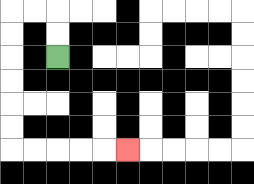{'start': '[2, 2]', 'end': '[5, 6]', 'path_directions': 'U,U,L,L,D,D,D,D,D,D,R,R,R,R,R', 'path_coordinates': '[[2, 2], [2, 1], [2, 0], [1, 0], [0, 0], [0, 1], [0, 2], [0, 3], [0, 4], [0, 5], [0, 6], [1, 6], [2, 6], [3, 6], [4, 6], [5, 6]]'}